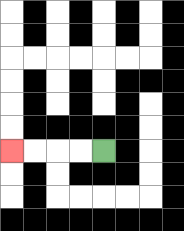{'start': '[4, 6]', 'end': '[0, 6]', 'path_directions': 'L,L,L,L', 'path_coordinates': '[[4, 6], [3, 6], [2, 6], [1, 6], [0, 6]]'}